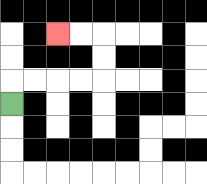{'start': '[0, 4]', 'end': '[2, 1]', 'path_directions': 'U,R,R,R,R,U,U,L,L', 'path_coordinates': '[[0, 4], [0, 3], [1, 3], [2, 3], [3, 3], [4, 3], [4, 2], [4, 1], [3, 1], [2, 1]]'}